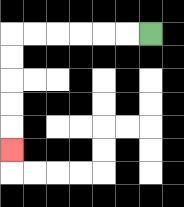{'start': '[6, 1]', 'end': '[0, 6]', 'path_directions': 'L,L,L,L,L,L,D,D,D,D,D', 'path_coordinates': '[[6, 1], [5, 1], [4, 1], [3, 1], [2, 1], [1, 1], [0, 1], [0, 2], [0, 3], [0, 4], [0, 5], [0, 6]]'}